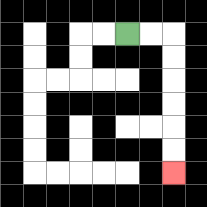{'start': '[5, 1]', 'end': '[7, 7]', 'path_directions': 'R,R,D,D,D,D,D,D', 'path_coordinates': '[[5, 1], [6, 1], [7, 1], [7, 2], [7, 3], [7, 4], [7, 5], [7, 6], [7, 7]]'}